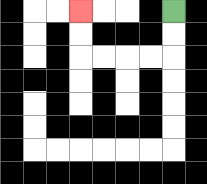{'start': '[7, 0]', 'end': '[3, 0]', 'path_directions': 'D,D,L,L,L,L,U,U', 'path_coordinates': '[[7, 0], [7, 1], [7, 2], [6, 2], [5, 2], [4, 2], [3, 2], [3, 1], [3, 0]]'}